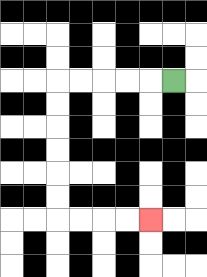{'start': '[7, 3]', 'end': '[6, 9]', 'path_directions': 'L,L,L,L,L,D,D,D,D,D,D,R,R,R,R', 'path_coordinates': '[[7, 3], [6, 3], [5, 3], [4, 3], [3, 3], [2, 3], [2, 4], [2, 5], [2, 6], [2, 7], [2, 8], [2, 9], [3, 9], [4, 9], [5, 9], [6, 9]]'}